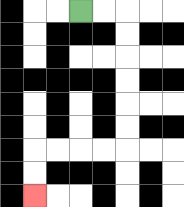{'start': '[3, 0]', 'end': '[1, 8]', 'path_directions': 'R,R,D,D,D,D,D,D,L,L,L,L,D,D', 'path_coordinates': '[[3, 0], [4, 0], [5, 0], [5, 1], [5, 2], [5, 3], [5, 4], [5, 5], [5, 6], [4, 6], [3, 6], [2, 6], [1, 6], [1, 7], [1, 8]]'}